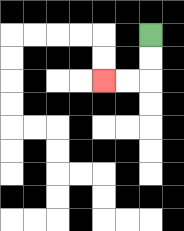{'start': '[6, 1]', 'end': '[4, 3]', 'path_directions': 'D,D,L,L', 'path_coordinates': '[[6, 1], [6, 2], [6, 3], [5, 3], [4, 3]]'}